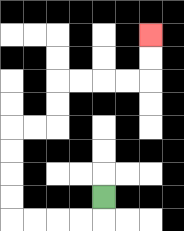{'start': '[4, 8]', 'end': '[6, 1]', 'path_directions': 'D,L,L,L,L,U,U,U,U,R,R,U,U,R,R,R,R,U,U', 'path_coordinates': '[[4, 8], [4, 9], [3, 9], [2, 9], [1, 9], [0, 9], [0, 8], [0, 7], [0, 6], [0, 5], [1, 5], [2, 5], [2, 4], [2, 3], [3, 3], [4, 3], [5, 3], [6, 3], [6, 2], [6, 1]]'}